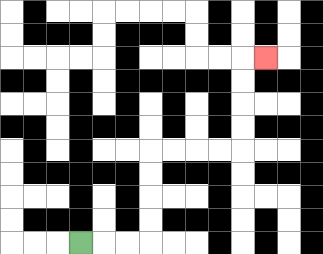{'start': '[3, 10]', 'end': '[11, 2]', 'path_directions': 'R,R,R,U,U,U,U,R,R,R,R,U,U,U,U,R', 'path_coordinates': '[[3, 10], [4, 10], [5, 10], [6, 10], [6, 9], [6, 8], [6, 7], [6, 6], [7, 6], [8, 6], [9, 6], [10, 6], [10, 5], [10, 4], [10, 3], [10, 2], [11, 2]]'}